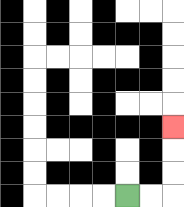{'start': '[5, 8]', 'end': '[7, 5]', 'path_directions': 'R,R,U,U,U', 'path_coordinates': '[[5, 8], [6, 8], [7, 8], [7, 7], [7, 6], [7, 5]]'}